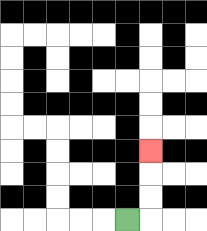{'start': '[5, 9]', 'end': '[6, 6]', 'path_directions': 'R,U,U,U', 'path_coordinates': '[[5, 9], [6, 9], [6, 8], [6, 7], [6, 6]]'}